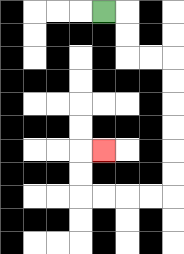{'start': '[4, 0]', 'end': '[4, 6]', 'path_directions': 'R,D,D,R,R,D,D,D,D,D,D,L,L,L,L,U,U,R', 'path_coordinates': '[[4, 0], [5, 0], [5, 1], [5, 2], [6, 2], [7, 2], [7, 3], [7, 4], [7, 5], [7, 6], [7, 7], [7, 8], [6, 8], [5, 8], [4, 8], [3, 8], [3, 7], [3, 6], [4, 6]]'}